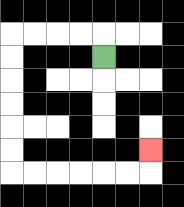{'start': '[4, 2]', 'end': '[6, 6]', 'path_directions': 'U,L,L,L,L,D,D,D,D,D,D,R,R,R,R,R,R,U', 'path_coordinates': '[[4, 2], [4, 1], [3, 1], [2, 1], [1, 1], [0, 1], [0, 2], [0, 3], [0, 4], [0, 5], [0, 6], [0, 7], [1, 7], [2, 7], [3, 7], [4, 7], [5, 7], [6, 7], [6, 6]]'}